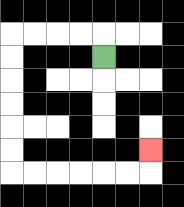{'start': '[4, 2]', 'end': '[6, 6]', 'path_directions': 'U,L,L,L,L,D,D,D,D,D,D,R,R,R,R,R,R,U', 'path_coordinates': '[[4, 2], [4, 1], [3, 1], [2, 1], [1, 1], [0, 1], [0, 2], [0, 3], [0, 4], [0, 5], [0, 6], [0, 7], [1, 7], [2, 7], [3, 7], [4, 7], [5, 7], [6, 7], [6, 6]]'}